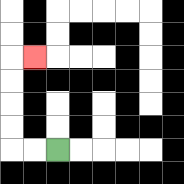{'start': '[2, 6]', 'end': '[1, 2]', 'path_directions': 'L,L,U,U,U,U,R', 'path_coordinates': '[[2, 6], [1, 6], [0, 6], [0, 5], [0, 4], [0, 3], [0, 2], [1, 2]]'}